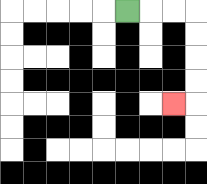{'start': '[5, 0]', 'end': '[7, 4]', 'path_directions': 'R,R,R,D,D,D,D,L', 'path_coordinates': '[[5, 0], [6, 0], [7, 0], [8, 0], [8, 1], [8, 2], [8, 3], [8, 4], [7, 4]]'}